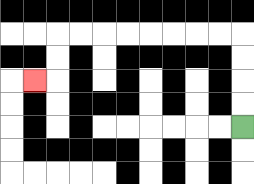{'start': '[10, 5]', 'end': '[1, 3]', 'path_directions': 'U,U,U,U,L,L,L,L,L,L,L,L,D,D,L', 'path_coordinates': '[[10, 5], [10, 4], [10, 3], [10, 2], [10, 1], [9, 1], [8, 1], [7, 1], [6, 1], [5, 1], [4, 1], [3, 1], [2, 1], [2, 2], [2, 3], [1, 3]]'}